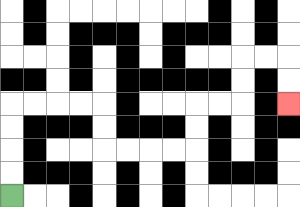{'start': '[0, 8]', 'end': '[12, 4]', 'path_directions': 'U,U,U,U,R,R,R,R,D,D,R,R,R,R,U,U,R,R,U,U,R,R,D,D', 'path_coordinates': '[[0, 8], [0, 7], [0, 6], [0, 5], [0, 4], [1, 4], [2, 4], [3, 4], [4, 4], [4, 5], [4, 6], [5, 6], [6, 6], [7, 6], [8, 6], [8, 5], [8, 4], [9, 4], [10, 4], [10, 3], [10, 2], [11, 2], [12, 2], [12, 3], [12, 4]]'}